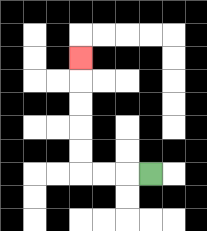{'start': '[6, 7]', 'end': '[3, 2]', 'path_directions': 'L,L,L,U,U,U,U,U', 'path_coordinates': '[[6, 7], [5, 7], [4, 7], [3, 7], [3, 6], [3, 5], [3, 4], [3, 3], [3, 2]]'}